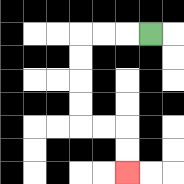{'start': '[6, 1]', 'end': '[5, 7]', 'path_directions': 'L,L,L,D,D,D,D,R,R,D,D', 'path_coordinates': '[[6, 1], [5, 1], [4, 1], [3, 1], [3, 2], [3, 3], [3, 4], [3, 5], [4, 5], [5, 5], [5, 6], [5, 7]]'}